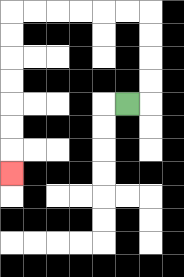{'start': '[5, 4]', 'end': '[0, 7]', 'path_directions': 'R,U,U,U,U,L,L,L,L,L,L,D,D,D,D,D,D,D', 'path_coordinates': '[[5, 4], [6, 4], [6, 3], [6, 2], [6, 1], [6, 0], [5, 0], [4, 0], [3, 0], [2, 0], [1, 0], [0, 0], [0, 1], [0, 2], [0, 3], [0, 4], [0, 5], [0, 6], [0, 7]]'}